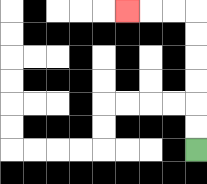{'start': '[8, 6]', 'end': '[5, 0]', 'path_directions': 'U,U,U,U,U,U,L,L,L', 'path_coordinates': '[[8, 6], [8, 5], [8, 4], [8, 3], [8, 2], [8, 1], [8, 0], [7, 0], [6, 0], [5, 0]]'}